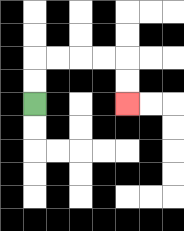{'start': '[1, 4]', 'end': '[5, 4]', 'path_directions': 'U,U,R,R,R,R,D,D', 'path_coordinates': '[[1, 4], [1, 3], [1, 2], [2, 2], [3, 2], [4, 2], [5, 2], [5, 3], [5, 4]]'}